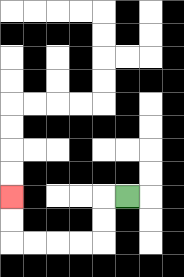{'start': '[5, 8]', 'end': '[0, 8]', 'path_directions': 'L,D,D,L,L,L,L,U,U', 'path_coordinates': '[[5, 8], [4, 8], [4, 9], [4, 10], [3, 10], [2, 10], [1, 10], [0, 10], [0, 9], [0, 8]]'}